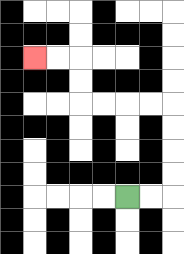{'start': '[5, 8]', 'end': '[1, 2]', 'path_directions': 'R,R,U,U,U,U,L,L,L,L,U,U,L,L', 'path_coordinates': '[[5, 8], [6, 8], [7, 8], [7, 7], [7, 6], [7, 5], [7, 4], [6, 4], [5, 4], [4, 4], [3, 4], [3, 3], [3, 2], [2, 2], [1, 2]]'}